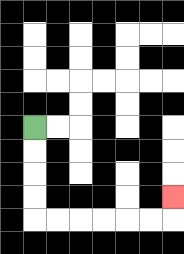{'start': '[1, 5]', 'end': '[7, 8]', 'path_directions': 'D,D,D,D,R,R,R,R,R,R,U', 'path_coordinates': '[[1, 5], [1, 6], [1, 7], [1, 8], [1, 9], [2, 9], [3, 9], [4, 9], [5, 9], [6, 9], [7, 9], [7, 8]]'}